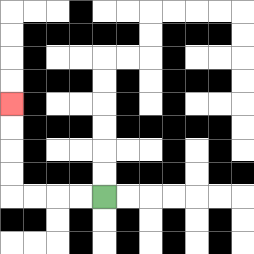{'start': '[4, 8]', 'end': '[0, 4]', 'path_directions': 'L,L,L,L,U,U,U,U', 'path_coordinates': '[[4, 8], [3, 8], [2, 8], [1, 8], [0, 8], [0, 7], [0, 6], [0, 5], [0, 4]]'}